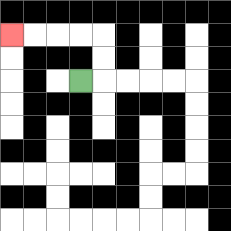{'start': '[3, 3]', 'end': '[0, 1]', 'path_directions': 'R,U,U,L,L,L,L', 'path_coordinates': '[[3, 3], [4, 3], [4, 2], [4, 1], [3, 1], [2, 1], [1, 1], [0, 1]]'}